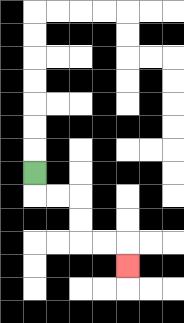{'start': '[1, 7]', 'end': '[5, 11]', 'path_directions': 'D,R,R,D,D,R,R,D', 'path_coordinates': '[[1, 7], [1, 8], [2, 8], [3, 8], [3, 9], [3, 10], [4, 10], [5, 10], [5, 11]]'}